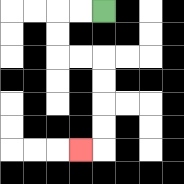{'start': '[4, 0]', 'end': '[3, 6]', 'path_directions': 'L,L,D,D,R,R,D,D,D,D,L', 'path_coordinates': '[[4, 0], [3, 0], [2, 0], [2, 1], [2, 2], [3, 2], [4, 2], [4, 3], [4, 4], [4, 5], [4, 6], [3, 6]]'}